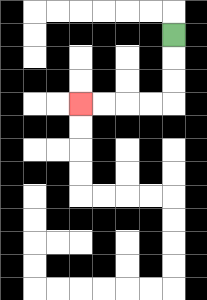{'start': '[7, 1]', 'end': '[3, 4]', 'path_directions': 'D,D,D,L,L,L,L', 'path_coordinates': '[[7, 1], [7, 2], [7, 3], [7, 4], [6, 4], [5, 4], [4, 4], [3, 4]]'}